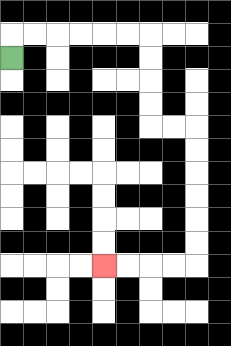{'start': '[0, 2]', 'end': '[4, 11]', 'path_directions': 'U,R,R,R,R,R,R,D,D,D,D,R,R,D,D,D,D,D,D,L,L,L,L', 'path_coordinates': '[[0, 2], [0, 1], [1, 1], [2, 1], [3, 1], [4, 1], [5, 1], [6, 1], [6, 2], [6, 3], [6, 4], [6, 5], [7, 5], [8, 5], [8, 6], [8, 7], [8, 8], [8, 9], [8, 10], [8, 11], [7, 11], [6, 11], [5, 11], [4, 11]]'}